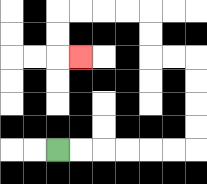{'start': '[2, 6]', 'end': '[3, 2]', 'path_directions': 'R,R,R,R,R,R,U,U,U,U,L,L,U,U,L,L,L,L,D,D,R', 'path_coordinates': '[[2, 6], [3, 6], [4, 6], [5, 6], [6, 6], [7, 6], [8, 6], [8, 5], [8, 4], [8, 3], [8, 2], [7, 2], [6, 2], [6, 1], [6, 0], [5, 0], [4, 0], [3, 0], [2, 0], [2, 1], [2, 2], [3, 2]]'}